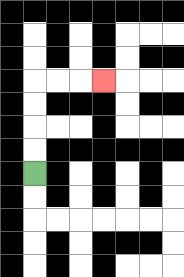{'start': '[1, 7]', 'end': '[4, 3]', 'path_directions': 'U,U,U,U,R,R,R', 'path_coordinates': '[[1, 7], [1, 6], [1, 5], [1, 4], [1, 3], [2, 3], [3, 3], [4, 3]]'}